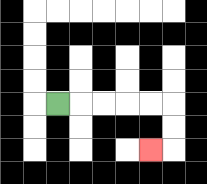{'start': '[2, 4]', 'end': '[6, 6]', 'path_directions': 'R,R,R,R,R,D,D,L', 'path_coordinates': '[[2, 4], [3, 4], [4, 4], [5, 4], [6, 4], [7, 4], [7, 5], [7, 6], [6, 6]]'}